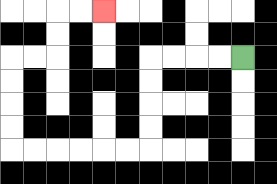{'start': '[10, 2]', 'end': '[4, 0]', 'path_directions': 'L,L,L,L,D,D,D,D,L,L,L,L,L,L,U,U,U,U,R,R,U,U,R,R', 'path_coordinates': '[[10, 2], [9, 2], [8, 2], [7, 2], [6, 2], [6, 3], [6, 4], [6, 5], [6, 6], [5, 6], [4, 6], [3, 6], [2, 6], [1, 6], [0, 6], [0, 5], [0, 4], [0, 3], [0, 2], [1, 2], [2, 2], [2, 1], [2, 0], [3, 0], [4, 0]]'}